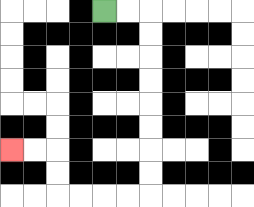{'start': '[4, 0]', 'end': '[0, 6]', 'path_directions': 'R,R,D,D,D,D,D,D,D,D,L,L,L,L,U,U,L,L', 'path_coordinates': '[[4, 0], [5, 0], [6, 0], [6, 1], [6, 2], [6, 3], [6, 4], [6, 5], [6, 6], [6, 7], [6, 8], [5, 8], [4, 8], [3, 8], [2, 8], [2, 7], [2, 6], [1, 6], [0, 6]]'}